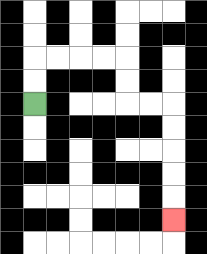{'start': '[1, 4]', 'end': '[7, 9]', 'path_directions': 'U,U,R,R,R,R,D,D,R,R,D,D,D,D,D', 'path_coordinates': '[[1, 4], [1, 3], [1, 2], [2, 2], [3, 2], [4, 2], [5, 2], [5, 3], [5, 4], [6, 4], [7, 4], [7, 5], [7, 6], [7, 7], [7, 8], [7, 9]]'}